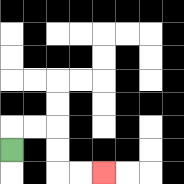{'start': '[0, 6]', 'end': '[4, 7]', 'path_directions': 'U,R,R,D,D,R,R', 'path_coordinates': '[[0, 6], [0, 5], [1, 5], [2, 5], [2, 6], [2, 7], [3, 7], [4, 7]]'}